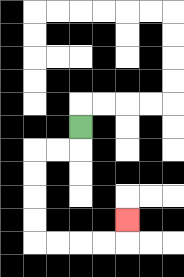{'start': '[3, 5]', 'end': '[5, 9]', 'path_directions': 'D,L,L,D,D,D,D,R,R,R,R,U', 'path_coordinates': '[[3, 5], [3, 6], [2, 6], [1, 6], [1, 7], [1, 8], [1, 9], [1, 10], [2, 10], [3, 10], [4, 10], [5, 10], [5, 9]]'}